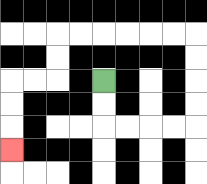{'start': '[4, 3]', 'end': '[0, 6]', 'path_directions': 'D,D,R,R,R,R,U,U,U,U,L,L,L,L,L,L,D,D,L,L,D,D,D', 'path_coordinates': '[[4, 3], [4, 4], [4, 5], [5, 5], [6, 5], [7, 5], [8, 5], [8, 4], [8, 3], [8, 2], [8, 1], [7, 1], [6, 1], [5, 1], [4, 1], [3, 1], [2, 1], [2, 2], [2, 3], [1, 3], [0, 3], [0, 4], [0, 5], [0, 6]]'}